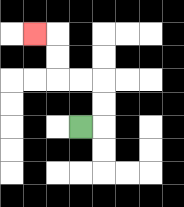{'start': '[3, 5]', 'end': '[1, 1]', 'path_directions': 'R,U,U,L,L,U,U,L', 'path_coordinates': '[[3, 5], [4, 5], [4, 4], [4, 3], [3, 3], [2, 3], [2, 2], [2, 1], [1, 1]]'}